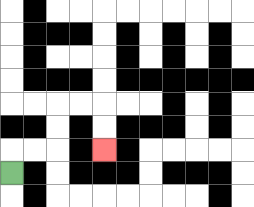{'start': '[0, 7]', 'end': '[4, 6]', 'path_directions': 'U,R,R,U,U,R,R,D,D', 'path_coordinates': '[[0, 7], [0, 6], [1, 6], [2, 6], [2, 5], [2, 4], [3, 4], [4, 4], [4, 5], [4, 6]]'}